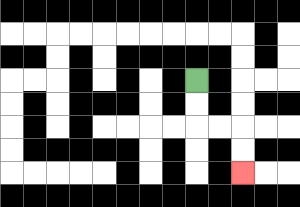{'start': '[8, 3]', 'end': '[10, 7]', 'path_directions': 'D,D,R,R,D,D', 'path_coordinates': '[[8, 3], [8, 4], [8, 5], [9, 5], [10, 5], [10, 6], [10, 7]]'}